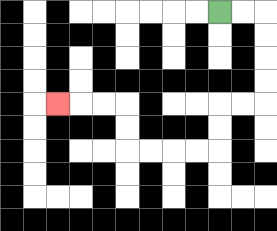{'start': '[9, 0]', 'end': '[2, 4]', 'path_directions': 'R,R,D,D,D,D,L,L,D,D,L,L,L,L,U,U,L,L,L', 'path_coordinates': '[[9, 0], [10, 0], [11, 0], [11, 1], [11, 2], [11, 3], [11, 4], [10, 4], [9, 4], [9, 5], [9, 6], [8, 6], [7, 6], [6, 6], [5, 6], [5, 5], [5, 4], [4, 4], [3, 4], [2, 4]]'}